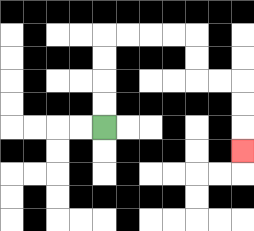{'start': '[4, 5]', 'end': '[10, 6]', 'path_directions': 'U,U,U,U,R,R,R,R,D,D,R,R,D,D,D', 'path_coordinates': '[[4, 5], [4, 4], [4, 3], [4, 2], [4, 1], [5, 1], [6, 1], [7, 1], [8, 1], [8, 2], [8, 3], [9, 3], [10, 3], [10, 4], [10, 5], [10, 6]]'}